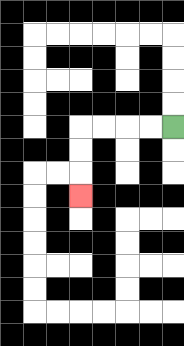{'start': '[7, 5]', 'end': '[3, 8]', 'path_directions': 'L,L,L,L,D,D,D', 'path_coordinates': '[[7, 5], [6, 5], [5, 5], [4, 5], [3, 5], [3, 6], [3, 7], [3, 8]]'}